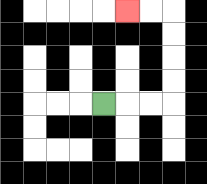{'start': '[4, 4]', 'end': '[5, 0]', 'path_directions': 'R,R,R,U,U,U,U,L,L', 'path_coordinates': '[[4, 4], [5, 4], [6, 4], [7, 4], [7, 3], [7, 2], [7, 1], [7, 0], [6, 0], [5, 0]]'}